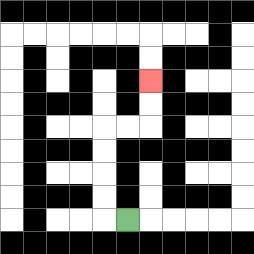{'start': '[5, 9]', 'end': '[6, 3]', 'path_directions': 'L,U,U,U,U,R,R,U,U', 'path_coordinates': '[[5, 9], [4, 9], [4, 8], [4, 7], [4, 6], [4, 5], [5, 5], [6, 5], [6, 4], [6, 3]]'}